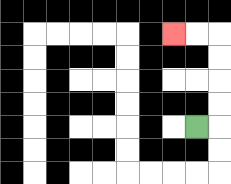{'start': '[8, 5]', 'end': '[7, 1]', 'path_directions': 'R,U,U,U,U,L,L', 'path_coordinates': '[[8, 5], [9, 5], [9, 4], [9, 3], [9, 2], [9, 1], [8, 1], [7, 1]]'}